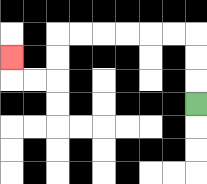{'start': '[8, 4]', 'end': '[0, 2]', 'path_directions': 'U,U,U,L,L,L,L,L,L,D,D,L,L,U', 'path_coordinates': '[[8, 4], [8, 3], [8, 2], [8, 1], [7, 1], [6, 1], [5, 1], [4, 1], [3, 1], [2, 1], [2, 2], [2, 3], [1, 3], [0, 3], [0, 2]]'}